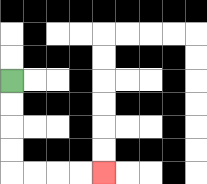{'start': '[0, 3]', 'end': '[4, 7]', 'path_directions': 'D,D,D,D,R,R,R,R', 'path_coordinates': '[[0, 3], [0, 4], [0, 5], [0, 6], [0, 7], [1, 7], [2, 7], [3, 7], [4, 7]]'}